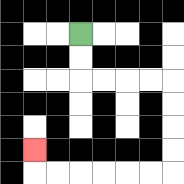{'start': '[3, 1]', 'end': '[1, 6]', 'path_directions': 'D,D,R,R,R,R,D,D,D,D,L,L,L,L,L,L,U', 'path_coordinates': '[[3, 1], [3, 2], [3, 3], [4, 3], [5, 3], [6, 3], [7, 3], [7, 4], [7, 5], [7, 6], [7, 7], [6, 7], [5, 7], [4, 7], [3, 7], [2, 7], [1, 7], [1, 6]]'}